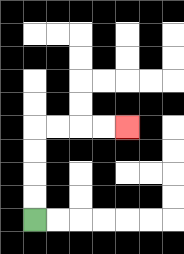{'start': '[1, 9]', 'end': '[5, 5]', 'path_directions': 'U,U,U,U,R,R,R,R', 'path_coordinates': '[[1, 9], [1, 8], [1, 7], [1, 6], [1, 5], [2, 5], [3, 5], [4, 5], [5, 5]]'}